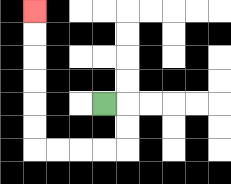{'start': '[4, 4]', 'end': '[1, 0]', 'path_directions': 'R,D,D,L,L,L,L,U,U,U,U,U,U', 'path_coordinates': '[[4, 4], [5, 4], [5, 5], [5, 6], [4, 6], [3, 6], [2, 6], [1, 6], [1, 5], [1, 4], [1, 3], [1, 2], [1, 1], [1, 0]]'}